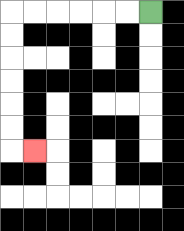{'start': '[6, 0]', 'end': '[1, 6]', 'path_directions': 'L,L,L,L,L,L,D,D,D,D,D,D,R', 'path_coordinates': '[[6, 0], [5, 0], [4, 0], [3, 0], [2, 0], [1, 0], [0, 0], [0, 1], [0, 2], [0, 3], [0, 4], [0, 5], [0, 6], [1, 6]]'}